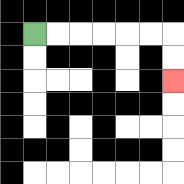{'start': '[1, 1]', 'end': '[7, 3]', 'path_directions': 'R,R,R,R,R,R,D,D', 'path_coordinates': '[[1, 1], [2, 1], [3, 1], [4, 1], [5, 1], [6, 1], [7, 1], [7, 2], [7, 3]]'}